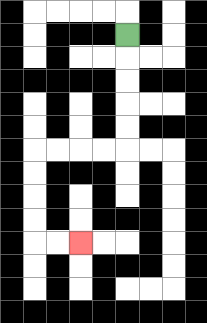{'start': '[5, 1]', 'end': '[3, 10]', 'path_directions': 'D,D,D,D,D,L,L,L,L,D,D,D,D,R,R', 'path_coordinates': '[[5, 1], [5, 2], [5, 3], [5, 4], [5, 5], [5, 6], [4, 6], [3, 6], [2, 6], [1, 6], [1, 7], [1, 8], [1, 9], [1, 10], [2, 10], [3, 10]]'}